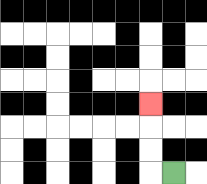{'start': '[7, 7]', 'end': '[6, 4]', 'path_directions': 'L,U,U,U', 'path_coordinates': '[[7, 7], [6, 7], [6, 6], [6, 5], [6, 4]]'}